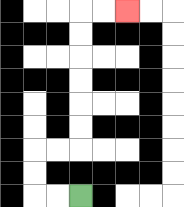{'start': '[3, 8]', 'end': '[5, 0]', 'path_directions': 'L,L,U,U,R,R,U,U,U,U,U,U,R,R', 'path_coordinates': '[[3, 8], [2, 8], [1, 8], [1, 7], [1, 6], [2, 6], [3, 6], [3, 5], [3, 4], [3, 3], [3, 2], [3, 1], [3, 0], [4, 0], [5, 0]]'}